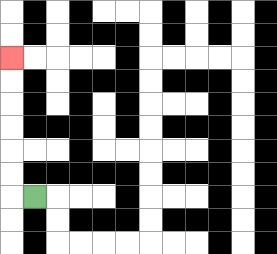{'start': '[1, 8]', 'end': '[0, 2]', 'path_directions': 'L,U,U,U,U,U,U', 'path_coordinates': '[[1, 8], [0, 8], [0, 7], [0, 6], [0, 5], [0, 4], [0, 3], [0, 2]]'}